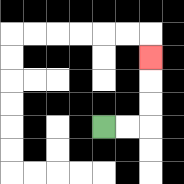{'start': '[4, 5]', 'end': '[6, 2]', 'path_directions': 'R,R,U,U,U', 'path_coordinates': '[[4, 5], [5, 5], [6, 5], [6, 4], [6, 3], [6, 2]]'}